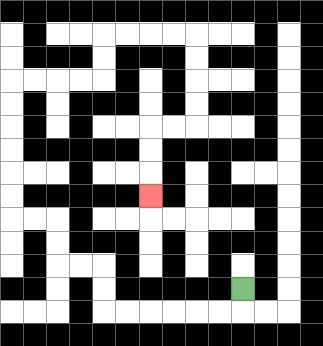{'start': '[10, 12]', 'end': '[6, 8]', 'path_directions': 'D,L,L,L,L,L,L,U,U,L,L,U,U,L,L,U,U,U,U,U,U,R,R,R,R,U,U,R,R,R,R,D,D,D,D,L,L,D,D,D', 'path_coordinates': '[[10, 12], [10, 13], [9, 13], [8, 13], [7, 13], [6, 13], [5, 13], [4, 13], [4, 12], [4, 11], [3, 11], [2, 11], [2, 10], [2, 9], [1, 9], [0, 9], [0, 8], [0, 7], [0, 6], [0, 5], [0, 4], [0, 3], [1, 3], [2, 3], [3, 3], [4, 3], [4, 2], [4, 1], [5, 1], [6, 1], [7, 1], [8, 1], [8, 2], [8, 3], [8, 4], [8, 5], [7, 5], [6, 5], [6, 6], [6, 7], [6, 8]]'}